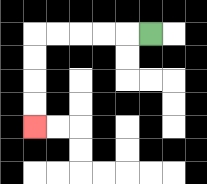{'start': '[6, 1]', 'end': '[1, 5]', 'path_directions': 'L,L,L,L,L,D,D,D,D', 'path_coordinates': '[[6, 1], [5, 1], [4, 1], [3, 1], [2, 1], [1, 1], [1, 2], [1, 3], [1, 4], [1, 5]]'}